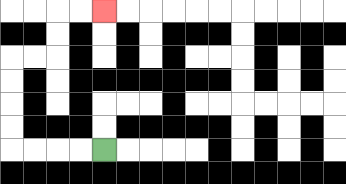{'start': '[4, 6]', 'end': '[4, 0]', 'path_directions': 'L,L,L,L,U,U,U,U,R,R,U,U,R,R', 'path_coordinates': '[[4, 6], [3, 6], [2, 6], [1, 6], [0, 6], [0, 5], [0, 4], [0, 3], [0, 2], [1, 2], [2, 2], [2, 1], [2, 0], [3, 0], [4, 0]]'}